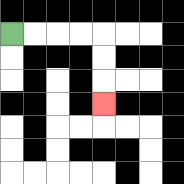{'start': '[0, 1]', 'end': '[4, 4]', 'path_directions': 'R,R,R,R,D,D,D', 'path_coordinates': '[[0, 1], [1, 1], [2, 1], [3, 1], [4, 1], [4, 2], [4, 3], [4, 4]]'}